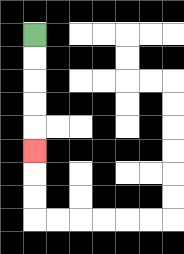{'start': '[1, 1]', 'end': '[1, 6]', 'path_directions': 'D,D,D,D,D', 'path_coordinates': '[[1, 1], [1, 2], [1, 3], [1, 4], [1, 5], [1, 6]]'}